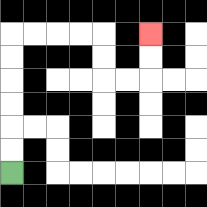{'start': '[0, 7]', 'end': '[6, 1]', 'path_directions': 'U,U,U,U,U,U,R,R,R,R,D,D,R,R,U,U', 'path_coordinates': '[[0, 7], [0, 6], [0, 5], [0, 4], [0, 3], [0, 2], [0, 1], [1, 1], [2, 1], [3, 1], [4, 1], [4, 2], [4, 3], [5, 3], [6, 3], [6, 2], [6, 1]]'}